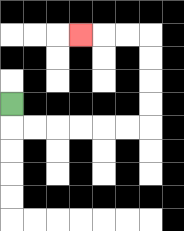{'start': '[0, 4]', 'end': '[3, 1]', 'path_directions': 'D,R,R,R,R,R,R,U,U,U,U,L,L,L', 'path_coordinates': '[[0, 4], [0, 5], [1, 5], [2, 5], [3, 5], [4, 5], [5, 5], [6, 5], [6, 4], [6, 3], [6, 2], [6, 1], [5, 1], [4, 1], [3, 1]]'}